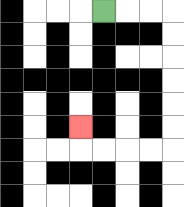{'start': '[4, 0]', 'end': '[3, 5]', 'path_directions': 'R,R,R,D,D,D,D,D,D,L,L,L,L,U', 'path_coordinates': '[[4, 0], [5, 0], [6, 0], [7, 0], [7, 1], [7, 2], [7, 3], [7, 4], [7, 5], [7, 6], [6, 6], [5, 6], [4, 6], [3, 6], [3, 5]]'}